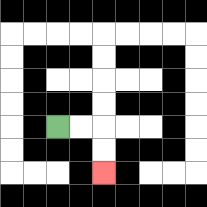{'start': '[2, 5]', 'end': '[4, 7]', 'path_directions': 'R,R,D,D', 'path_coordinates': '[[2, 5], [3, 5], [4, 5], [4, 6], [4, 7]]'}